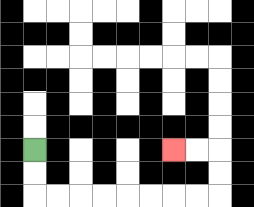{'start': '[1, 6]', 'end': '[7, 6]', 'path_directions': 'D,D,R,R,R,R,R,R,R,R,U,U,L,L', 'path_coordinates': '[[1, 6], [1, 7], [1, 8], [2, 8], [3, 8], [4, 8], [5, 8], [6, 8], [7, 8], [8, 8], [9, 8], [9, 7], [9, 6], [8, 6], [7, 6]]'}